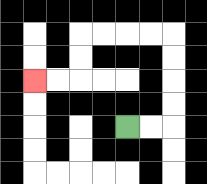{'start': '[5, 5]', 'end': '[1, 3]', 'path_directions': 'R,R,U,U,U,U,L,L,L,L,D,D,L,L', 'path_coordinates': '[[5, 5], [6, 5], [7, 5], [7, 4], [7, 3], [7, 2], [7, 1], [6, 1], [5, 1], [4, 1], [3, 1], [3, 2], [3, 3], [2, 3], [1, 3]]'}